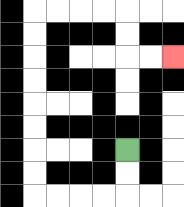{'start': '[5, 6]', 'end': '[7, 2]', 'path_directions': 'D,D,L,L,L,L,U,U,U,U,U,U,U,U,R,R,R,R,D,D,R,R', 'path_coordinates': '[[5, 6], [5, 7], [5, 8], [4, 8], [3, 8], [2, 8], [1, 8], [1, 7], [1, 6], [1, 5], [1, 4], [1, 3], [1, 2], [1, 1], [1, 0], [2, 0], [3, 0], [4, 0], [5, 0], [5, 1], [5, 2], [6, 2], [7, 2]]'}